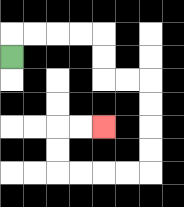{'start': '[0, 2]', 'end': '[4, 5]', 'path_directions': 'U,R,R,R,R,D,D,R,R,D,D,D,D,L,L,L,L,U,U,R,R', 'path_coordinates': '[[0, 2], [0, 1], [1, 1], [2, 1], [3, 1], [4, 1], [4, 2], [4, 3], [5, 3], [6, 3], [6, 4], [6, 5], [6, 6], [6, 7], [5, 7], [4, 7], [3, 7], [2, 7], [2, 6], [2, 5], [3, 5], [4, 5]]'}